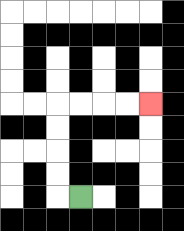{'start': '[3, 8]', 'end': '[6, 4]', 'path_directions': 'L,U,U,U,U,R,R,R,R', 'path_coordinates': '[[3, 8], [2, 8], [2, 7], [2, 6], [2, 5], [2, 4], [3, 4], [4, 4], [5, 4], [6, 4]]'}